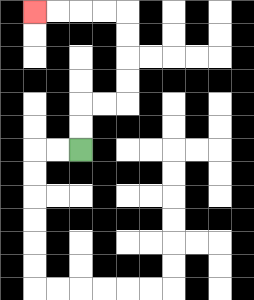{'start': '[3, 6]', 'end': '[1, 0]', 'path_directions': 'U,U,R,R,U,U,U,U,L,L,L,L', 'path_coordinates': '[[3, 6], [3, 5], [3, 4], [4, 4], [5, 4], [5, 3], [5, 2], [5, 1], [5, 0], [4, 0], [3, 0], [2, 0], [1, 0]]'}